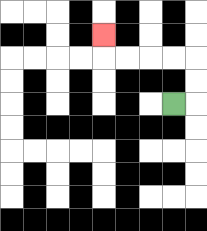{'start': '[7, 4]', 'end': '[4, 1]', 'path_directions': 'R,U,U,L,L,L,L,U', 'path_coordinates': '[[7, 4], [8, 4], [8, 3], [8, 2], [7, 2], [6, 2], [5, 2], [4, 2], [4, 1]]'}